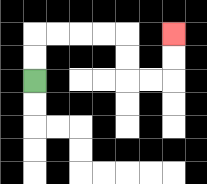{'start': '[1, 3]', 'end': '[7, 1]', 'path_directions': 'U,U,R,R,R,R,D,D,R,R,U,U', 'path_coordinates': '[[1, 3], [1, 2], [1, 1], [2, 1], [3, 1], [4, 1], [5, 1], [5, 2], [5, 3], [6, 3], [7, 3], [7, 2], [7, 1]]'}